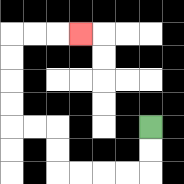{'start': '[6, 5]', 'end': '[3, 1]', 'path_directions': 'D,D,L,L,L,L,U,U,L,L,U,U,U,U,R,R,R', 'path_coordinates': '[[6, 5], [6, 6], [6, 7], [5, 7], [4, 7], [3, 7], [2, 7], [2, 6], [2, 5], [1, 5], [0, 5], [0, 4], [0, 3], [0, 2], [0, 1], [1, 1], [2, 1], [3, 1]]'}